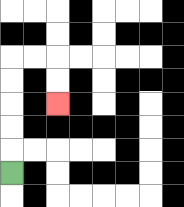{'start': '[0, 7]', 'end': '[2, 4]', 'path_directions': 'U,U,U,U,U,R,R,D,D', 'path_coordinates': '[[0, 7], [0, 6], [0, 5], [0, 4], [0, 3], [0, 2], [1, 2], [2, 2], [2, 3], [2, 4]]'}